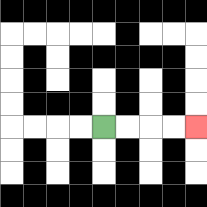{'start': '[4, 5]', 'end': '[8, 5]', 'path_directions': 'R,R,R,R', 'path_coordinates': '[[4, 5], [5, 5], [6, 5], [7, 5], [8, 5]]'}